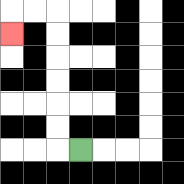{'start': '[3, 6]', 'end': '[0, 1]', 'path_directions': 'L,U,U,U,U,U,U,L,L,D', 'path_coordinates': '[[3, 6], [2, 6], [2, 5], [2, 4], [2, 3], [2, 2], [2, 1], [2, 0], [1, 0], [0, 0], [0, 1]]'}